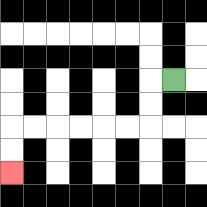{'start': '[7, 3]', 'end': '[0, 7]', 'path_directions': 'L,D,D,L,L,L,L,L,L,D,D', 'path_coordinates': '[[7, 3], [6, 3], [6, 4], [6, 5], [5, 5], [4, 5], [3, 5], [2, 5], [1, 5], [0, 5], [0, 6], [0, 7]]'}